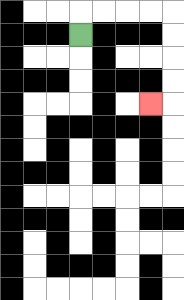{'start': '[3, 1]', 'end': '[6, 4]', 'path_directions': 'U,R,R,R,R,D,D,D,D,L', 'path_coordinates': '[[3, 1], [3, 0], [4, 0], [5, 0], [6, 0], [7, 0], [7, 1], [7, 2], [7, 3], [7, 4], [6, 4]]'}